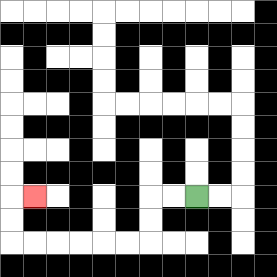{'start': '[8, 8]', 'end': '[1, 8]', 'path_directions': 'L,L,D,D,L,L,L,L,L,L,U,U,R', 'path_coordinates': '[[8, 8], [7, 8], [6, 8], [6, 9], [6, 10], [5, 10], [4, 10], [3, 10], [2, 10], [1, 10], [0, 10], [0, 9], [0, 8], [1, 8]]'}